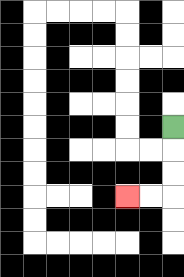{'start': '[7, 5]', 'end': '[5, 8]', 'path_directions': 'D,D,D,L,L', 'path_coordinates': '[[7, 5], [7, 6], [7, 7], [7, 8], [6, 8], [5, 8]]'}